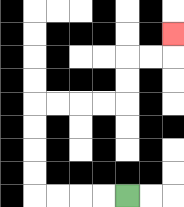{'start': '[5, 8]', 'end': '[7, 1]', 'path_directions': 'L,L,L,L,U,U,U,U,R,R,R,R,U,U,R,R,U', 'path_coordinates': '[[5, 8], [4, 8], [3, 8], [2, 8], [1, 8], [1, 7], [1, 6], [1, 5], [1, 4], [2, 4], [3, 4], [4, 4], [5, 4], [5, 3], [5, 2], [6, 2], [7, 2], [7, 1]]'}